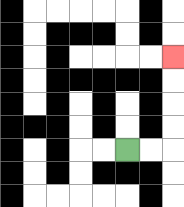{'start': '[5, 6]', 'end': '[7, 2]', 'path_directions': 'R,R,U,U,U,U', 'path_coordinates': '[[5, 6], [6, 6], [7, 6], [7, 5], [7, 4], [7, 3], [7, 2]]'}